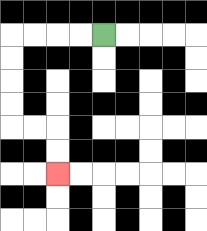{'start': '[4, 1]', 'end': '[2, 7]', 'path_directions': 'L,L,L,L,D,D,D,D,R,R,D,D', 'path_coordinates': '[[4, 1], [3, 1], [2, 1], [1, 1], [0, 1], [0, 2], [0, 3], [0, 4], [0, 5], [1, 5], [2, 5], [2, 6], [2, 7]]'}